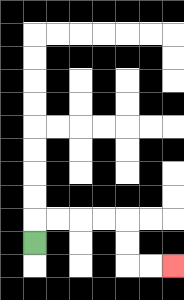{'start': '[1, 10]', 'end': '[7, 11]', 'path_directions': 'U,R,R,R,R,D,D,R,R', 'path_coordinates': '[[1, 10], [1, 9], [2, 9], [3, 9], [4, 9], [5, 9], [5, 10], [5, 11], [6, 11], [7, 11]]'}